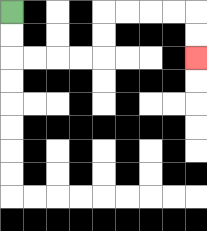{'start': '[0, 0]', 'end': '[8, 2]', 'path_directions': 'D,D,R,R,R,R,U,U,R,R,R,R,D,D', 'path_coordinates': '[[0, 0], [0, 1], [0, 2], [1, 2], [2, 2], [3, 2], [4, 2], [4, 1], [4, 0], [5, 0], [6, 0], [7, 0], [8, 0], [8, 1], [8, 2]]'}